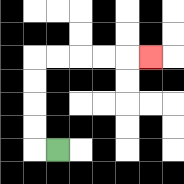{'start': '[2, 6]', 'end': '[6, 2]', 'path_directions': 'L,U,U,U,U,R,R,R,R,R', 'path_coordinates': '[[2, 6], [1, 6], [1, 5], [1, 4], [1, 3], [1, 2], [2, 2], [3, 2], [4, 2], [5, 2], [6, 2]]'}